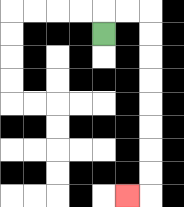{'start': '[4, 1]', 'end': '[5, 8]', 'path_directions': 'U,R,R,D,D,D,D,D,D,D,D,L', 'path_coordinates': '[[4, 1], [4, 0], [5, 0], [6, 0], [6, 1], [6, 2], [6, 3], [6, 4], [6, 5], [6, 6], [6, 7], [6, 8], [5, 8]]'}